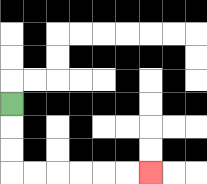{'start': '[0, 4]', 'end': '[6, 7]', 'path_directions': 'D,D,D,R,R,R,R,R,R', 'path_coordinates': '[[0, 4], [0, 5], [0, 6], [0, 7], [1, 7], [2, 7], [3, 7], [4, 7], [5, 7], [6, 7]]'}